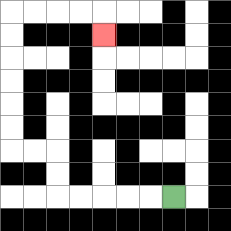{'start': '[7, 8]', 'end': '[4, 1]', 'path_directions': 'L,L,L,L,L,U,U,L,L,U,U,U,U,U,U,R,R,R,R,D', 'path_coordinates': '[[7, 8], [6, 8], [5, 8], [4, 8], [3, 8], [2, 8], [2, 7], [2, 6], [1, 6], [0, 6], [0, 5], [0, 4], [0, 3], [0, 2], [0, 1], [0, 0], [1, 0], [2, 0], [3, 0], [4, 0], [4, 1]]'}